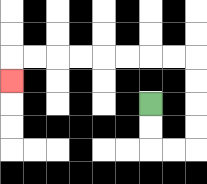{'start': '[6, 4]', 'end': '[0, 3]', 'path_directions': 'D,D,R,R,U,U,U,U,L,L,L,L,L,L,L,L,D', 'path_coordinates': '[[6, 4], [6, 5], [6, 6], [7, 6], [8, 6], [8, 5], [8, 4], [8, 3], [8, 2], [7, 2], [6, 2], [5, 2], [4, 2], [3, 2], [2, 2], [1, 2], [0, 2], [0, 3]]'}